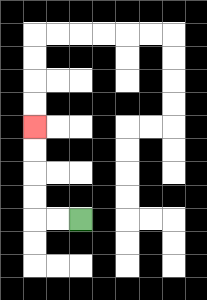{'start': '[3, 9]', 'end': '[1, 5]', 'path_directions': 'L,L,U,U,U,U', 'path_coordinates': '[[3, 9], [2, 9], [1, 9], [1, 8], [1, 7], [1, 6], [1, 5]]'}